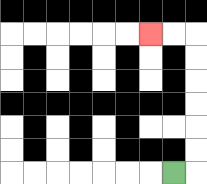{'start': '[7, 7]', 'end': '[6, 1]', 'path_directions': 'R,U,U,U,U,U,U,L,L', 'path_coordinates': '[[7, 7], [8, 7], [8, 6], [8, 5], [8, 4], [8, 3], [8, 2], [8, 1], [7, 1], [6, 1]]'}